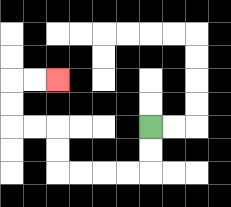{'start': '[6, 5]', 'end': '[2, 3]', 'path_directions': 'D,D,L,L,L,L,U,U,L,L,U,U,R,R', 'path_coordinates': '[[6, 5], [6, 6], [6, 7], [5, 7], [4, 7], [3, 7], [2, 7], [2, 6], [2, 5], [1, 5], [0, 5], [0, 4], [0, 3], [1, 3], [2, 3]]'}